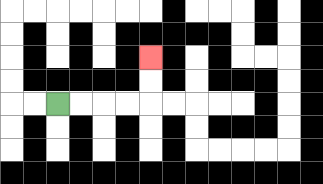{'start': '[2, 4]', 'end': '[6, 2]', 'path_directions': 'R,R,R,R,U,U', 'path_coordinates': '[[2, 4], [3, 4], [4, 4], [5, 4], [6, 4], [6, 3], [6, 2]]'}